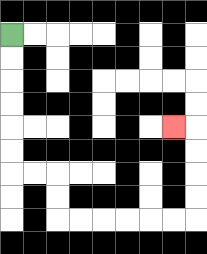{'start': '[0, 1]', 'end': '[7, 5]', 'path_directions': 'D,D,D,D,D,D,R,R,D,D,R,R,R,R,R,R,U,U,U,U,L', 'path_coordinates': '[[0, 1], [0, 2], [0, 3], [0, 4], [0, 5], [0, 6], [0, 7], [1, 7], [2, 7], [2, 8], [2, 9], [3, 9], [4, 9], [5, 9], [6, 9], [7, 9], [8, 9], [8, 8], [8, 7], [8, 6], [8, 5], [7, 5]]'}